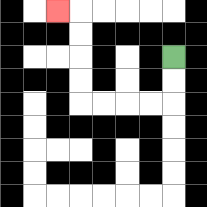{'start': '[7, 2]', 'end': '[2, 0]', 'path_directions': 'D,D,L,L,L,L,U,U,U,U,L', 'path_coordinates': '[[7, 2], [7, 3], [7, 4], [6, 4], [5, 4], [4, 4], [3, 4], [3, 3], [3, 2], [3, 1], [3, 0], [2, 0]]'}